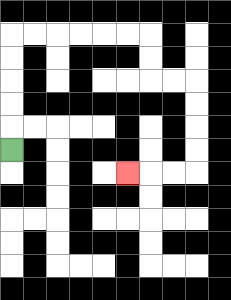{'start': '[0, 6]', 'end': '[5, 7]', 'path_directions': 'U,U,U,U,U,R,R,R,R,R,R,D,D,R,R,D,D,D,D,L,L,L', 'path_coordinates': '[[0, 6], [0, 5], [0, 4], [0, 3], [0, 2], [0, 1], [1, 1], [2, 1], [3, 1], [4, 1], [5, 1], [6, 1], [6, 2], [6, 3], [7, 3], [8, 3], [8, 4], [8, 5], [8, 6], [8, 7], [7, 7], [6, 7], [5, 7]]'}